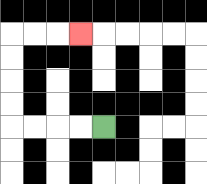{'start': '[4, 5]', 'end': '[3, 1]', 'path_directions': 'L,L,L,L,U,U,U,U,R,R,R', 'path_coordinates': '[[4, 5], [3, 5], [2, 5], [1, 5], [0, 5], [0, 4], [0, 3], [0, 2], [0, 1], [1, 1], [2, 1], [3, 1]]'}